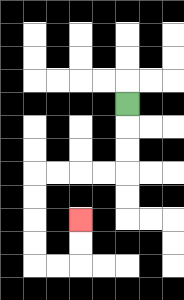{'start': '[5, 4]', 'end': '[3, 9]', 'path_directions': 'D,D,D,L,L,L,L,D,D,D,D,R,R,U,U', 'path_coordinates': '[[5, 4], [5, 5], [5, 6], [5, 7], [4, 7], [3, 7], [2, 7], [1, 7], [1, 8], [1, 9], [1, 10], [1, 11], [2, 11], [3, 11], [3, 10], [3, 9]]'}